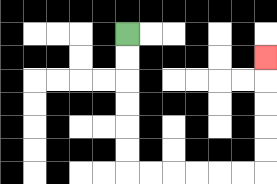{'start': '[5, 1]', 'end': '[11, 2]', 'path_directions': 'D,D,D,D,D,D,R,R,R,R,R,R,U,U,U,U,U', 'path_coordinates': '[[5, 1], [5, 2], [5, 3], [5, 4], [5, 5], [5, 6], [5, 7], [6, 7], [7, 7], [8, 7], [9, 7], [10, 7], [11, 7], [11, 6], [11, 5], [11, 4], [11, 3], [11, 2]]'}